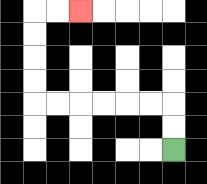{'start': '[7, 6]', 'end': '[3, 0]', 'path_directions': 'U,U,L,L,L,L,L,L,U,U,U,U,R,R', 'path_coordinates': '[[7, 6], [7, 5], [7, 4], [6, 4], [5, 4], [4, 4], [3, 4], [2, 4], [1, 4], [1, 3], [1, 2], [1, 1], [1, 0], [2, 0], [3, 0]]'}